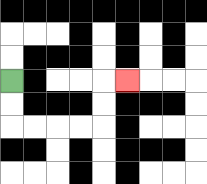{'start': '[0, 3]', 'end': '[5, 3]', 'path_directions': 'D,D,R,R,R,R,U,U,R', 'path_coordinates': '[[0, 3], [0, 4], [0, 5], [1, 5], [2, 5], [3, 5], [4, 5], [4, 4], [4, 3], [5, 3]]'}